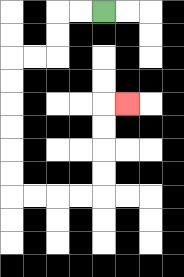{'start': '[4, 0]', 'end': '[5, 4]', 'path_directions': 'L,L,D,D,L,L,D,D,D,D,D,D,R,R,R,R,U,U,U,U,R', 'path_coordinates': '[[4, 0], [3, 0], [2, 0], [2, 1], [2, 2], [1, 2], [0, 2], [0, 3], [0, 4], [0, 5], [0, 6], [0, 7], [0, 8], [1, 8], [2, 8], [3, 8], [4, 8], [4, 7], [4, 6], [4, 5], [4, 4], [5, 4]]'}